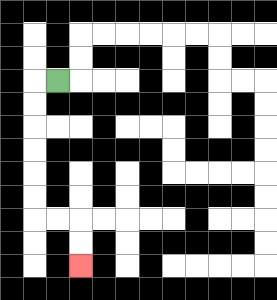{'start': '[2, 3]', 'end': '[3, 11]', 'path_directions': 'L,D,D,D,D,D,D,R,R,D,D', 'path_coordinates': '[[2, 3], [1, 3], [1, 4], [1, 5], [1, 6], [1, 7], [1, 8], [1, 9], [2, 9], [3, 9], [3, 10], [3, 11]]'}